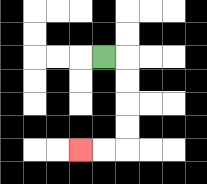{'start': '[4, 2]', 'end': '[3, 6]', 'path_directions': 'R,D,D,D,D,L,L', 'path_coordinates': '[[4, 2], [5, 2], [5, 3], [5, 4], [5, 5], [5, 6], [4, 6], [3, 6]]'}